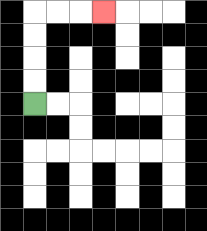{'start': '[1, 4]', 'end': '[4, 0]', 'path_directions': 'U,U,U,U,R,R,R', 'path_coordinates': '[[1, 4], [1, 3], [1, 2], [1, 1], [1, 0], [2, 0], [3, 0], [4, 0]]'}